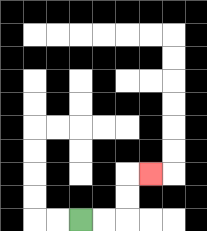{'start': '[3, 9]', 'end': '[6, 7]', 'path_directions': 'R,R,U,U,R', 'path_coordinates': '[[3, 9], [4, 9], [5, 9], [5, 8], [5, 7], [6, 7]]'}